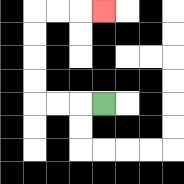{'start': '[4, 4]', 'end': '[4, 0]', 'path_directions': 'L,L,L,U,U,U,U,R,R,R', 'path_coordinates': '[[4, 4], [3, 4], [2, 4], [1, 4], [1, 3], [1, 2], [1, 1], [1, 0], [2, 0], [3, 0], [4, 0]]'}